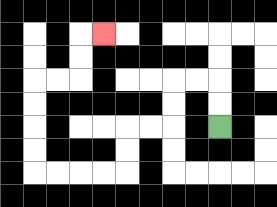{'start': '[9, 5]', 'end': '[4, 1]', 'path_directions': 'U,U,L,L,D,D,L,L,D,D,L,L,L,L,U,U,U,U,R,R,U,U,R', 'path_coordinates': '[[9, 5], [9, 4], [9, 3], [8, 3], [7, 3], [7, 4], [7, 5], [6, 5], [5, 5], [5, 6], [5, 7], [4, 7], [3, 7], [2, 7], [1, 7], [1, 6], [1, 5], [1, 4], [1, 3], [2, 3], [3, 3], [3, 2], [3, 1], [4, 1]]'}